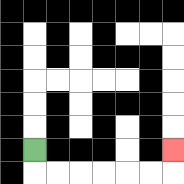{'start': '[1, 6]', 'end': '[7, 6]', 'path_directions': 'D,R,R,R,R,R,R,U', 'path_coordinates': '[[1, 6], [1, 7], [2, 7], [3, 7], [4, 7], [5, 7], [6, 7], [7, 7], [7, 6]]'}